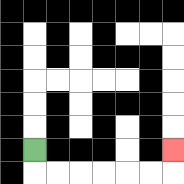{'start': '[1, 6]', 'end': '[7, 6]', 'path_directions': 'D,R,R,R,R,R,R,U', 'path_coordinates': '[[1, 6], [1, 7], [2, 7], [3, 7], [4, 7], [5, 7], [6, 7], [7, 7], [7, 6]]'}